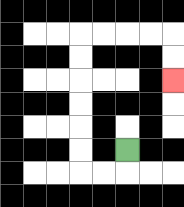{'start': '[5, 6]', 'end': '[7, 3]', 'path_directions': 'D,L,L,U,U,U,U,U,U,R,R,R,R,D,D', 'path_coordinates': '[[5, 6], [5, 7], [4, 7], [3, 7], [3, 6], [3, 5], [3, 4], [3, 3], [3, 2], [3, 1], [4, 1], [5, 1], [6, 1], [7, 1], [7, 2], [7, 3]]'}